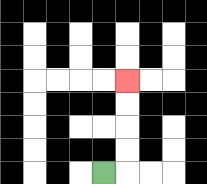{'start': '[4, 7]', 'end': '[5, 3]', 'path_directions': 'R,U,U,U,U', 'path_coordinates': '[[4, 7], [5, 7], [5, 6], [5, 5], [5, 4], [5, 3]]'}